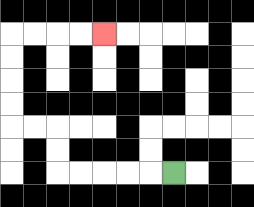{'start': '[7, 7]', 'end': '[4, 1]', 'path_directions': 'L,L,L,L,L,U,U,L,L,U,U,U,U,R,R,R,R', 'path_coordinates': '[[7, 7], [6, 7], [5, 7], [4, 7], [3, 7], [2, 7], [2, 6], [2, 5], [1, 5], [0, 5], [0, 4], [0, 3], [0, 2], [0, 1], [1, 1], [2, 1], [3, 1], [4, 1]]'}